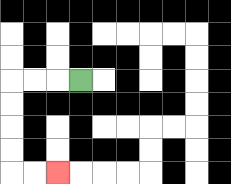{'start': '[3, 3]', 'end': '[2, 7]', 'path_directions': 'L,L,L,D,D,D,D,R,R', 'path_coordinates': '[[3, 3], [2, 3], [1, 3], [0, 3], [0, 4], [0, 5], [0, 6], [0, 7], [1, 7], [2, 7]]'}